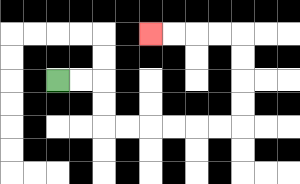{'start': '[2, 3]', 'end': '[6, 1]', 'path_directions': 'R,R,D,D,R,R,R,R,R,R,U,U,U,U,L,L,L,L', 'path_coordinates': '[[2, 3], [3, 3], [4, 3], [4, 4], [4, 5], [5, 5], [6, 5], [7, 5], [8, 5], [9, 5], [10, 5], [10, 4], [10, 3], [10, 2], [10, 1], [9, 1], [8, 1], [7, 1], [6, 1]]'}